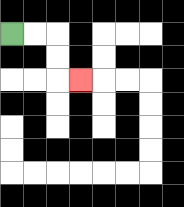{'start': '[0, 1]', 'end': '[3, 3]', 'path_directions': 'R,R,D,D,R', 'path_coordinates': '[[0, 1], [1, 1], [2, 1], [2, 2], [2, 3], [3, 3]]'}